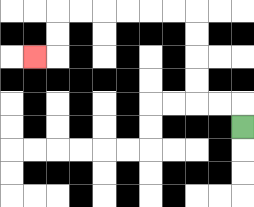{'start': '[10, 5]', 'end': '[1, 2]', 'path_directions': 'U,L,L,U,U,U,U,L,L,L,L,L,L,D,D,L', 'path_coordinates': '[[10, 5], [10, 4], [9, 4], [8, 4], [8, 3], [8, 2], [8, 1], [8, 0], [7, 0], [6, 0], [5, 0], [4, 0], [3, 0], [2, 0], [2, 1], [2, 2], [1, 2]]'}